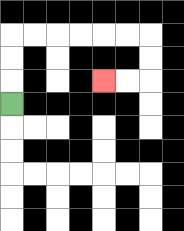{'start': '[0, 4]', 'end': '[4, 3]', 'path_directions': 'U,U,U,R,R,R,R,R,R,D,D,L,L', 'path_coordinates': '[[0, 4], [0, 3], [0, 2], [0, 1], [1, 1], [2, 1], [3, 1], [4, 1], [5, 1], [6, 1], [6, 2], [6, 3], [5, 3], [4, 3]]'}